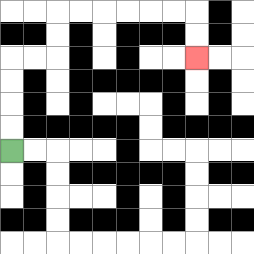{'start': '[0, 6]', 'end': '[8, 2]', 'path_directions': 'U,U,U,U,R,R,U,U,R,R,R,R,R,R,D,D', 'path_coordinates': '[[0, 6], [0, 5], [0, 4], [0, 3], [0, 2], [1, 2], [2, 2], [2, 1], [2, 0], [3, 0], [4, 0], [5, 0], [6, 0], [7, 0], [8, 0], [8, 1], [8, 2]]'}